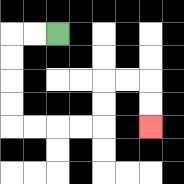{'start': '[2, 1]', 'end': '[6, 5]', 'path_directions': 'L,L,D,D,D,D,R,R,R,R,U,U,R,R,D,D', 'path_coordinates': '[[2, 1], [1, 1], [0, 1], [0, 2], [0, 3], [0, 4], [0, 5], [1, 5], [2, 5], [3, 5], [4, 5], [4, 4], [4, 3], [5, 3], [6, 3], [6, 4], [6, 5]]'}